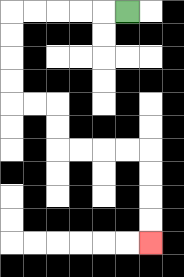{'start': '[5, 0]', 'end': '[6, 10]', 'path_directions': 'L,L,L,L,L,D,D,D,D,R,R,D,D,R,R,R,R,D,D,D,D', 'path_coordinates': '[[5, 0], [4, 0], [3, 0], [2, 0], [1, 0], [0, 0], [0, 1], [0, 2], [0, 3], [0, 4], [1, 4], [2, 4], [2, 5], [2, 6], [3, 6], [4, 6], [5, 6], [6, 6], [6, 7], [6, 8], [6, 9], [6, 10]]'}